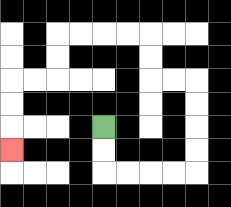{'start': '[4, 5]', 'end': '[0, 6]', 'path_directions': 'D,D,R,R,R,R,U,U,U,U,L,L,U,U,L,L,L,L,D,D,L,L,D,D,D', 'path_coordinates': '[[4, 5], [4, 6], [4, 7], [5, 7], [6, 7], [7, 7], [8, 7], [8, 6], [8, 5], [8, 4], [8, 3], [7, 3], [6, 3], [6, 2], [6, 1], [5, 1], [4, 1], [3, 1], [2, 1], [2, 2], [2, 3], [1, 3], [0, 3], [0, 4], [0, 5], [0, 6]]'}